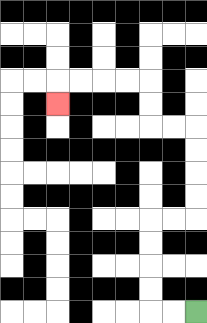{'start': '[8, 13]', 'end': '[2, 4]', 'path_directions': 'L,L,U,U,U,U,R,R,U,U,U,U,L,L,U,U,L,L,L,L,D', 'path_coordinates': '[[8, 13], [7, 13], [6, 13], [6, 12], [6, 11], [6, 10], [6, 9], [7, 9], [8, 9], [8, 8], [8, 7], [8, 6], [8, 5], [7, 5], [6, 5], [6, 4], [6, 3], [5, 3], [4, 3], [3, 3], [2, 3], [2, 4]]'}